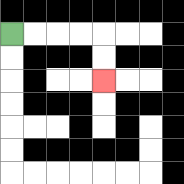{'start': '[0, 1]', 'end': '[4, 3]', 'path_directions': 'R,R,R,R,D,D', 'path_coordinates': '[[0, 1], [1, 1], [2, 1], [3, 1], [4, 1], [4, 2], [4, 3]]'}